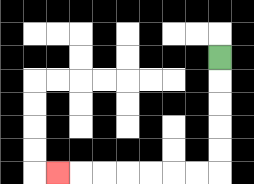{'start': '[9, 2]', 'end': '[2, 7]', 'path_directions': 'D,D,D,D,D,L,L,L,L,L,L,L', 'path_coordinates': '[[9, 2], [9, 3], [9, 4], [9, 5], [9, 6], [9, 7], [8, 7], [7, 7], [6, 7], [5, 7], [4, 7], [3, 7], [2, 7]]'}